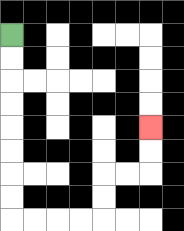{'start': '[0, 1]', 'end': '[6, 5]', 'path_directions': 'D,D,D,D,D,D,D,D,R,R,R,R,U,U,R,R,U,U', 'path_coordinates': '[[0, 1], [0, 2], [0, 3], [0, 4], [0, 5], [0, 6], [0, 7], [0, 8], [0, 9], [1, 9], [2, 9], [3, 9], [4, 9], [4, 8], [4, 7], [5, 7], [6, 7], [6, 6], [6, 5]]'}